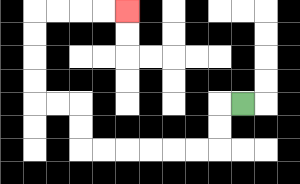{'start': '[10, 4]', 'end': '[5, 0]', 'path_directions': 'L,D,D,L,L,L,L,L,L,U,U,L,L,U,U,U,U,R,R,R,R', 'path_coordinates': '[[10, 4], [9, 4], [9, 5], [9, 6], [8, 6], [7, 6], [6, 6], [5, 6], [4, 6], [3, 6], [3, 5], [3, 4], [2, 4], [1, 4], [1, 3], [1, 2], [1, 1], [1, 0], [2, 0], [3, 0], [4, 0], [5, 0]]'}